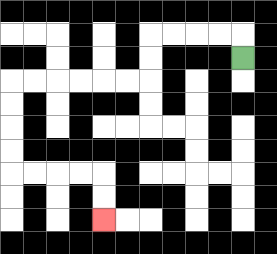{'start': '[10, 2]', 'end': '[4, 9]', 'path_directions': 'U,L,L,L,L,D,D,L,L,L,L,L,L,D,D,D,D,R,R,R,R,D,D', 'path_coordinates': '[[10, 2], [10, 1], [9, 1], [8, 1], [7, 1], [6, 1], [6, 2], [6, 3], [5, 3], [4, 3], [3, 3], [2, 3], [1, 3], [0, 3], [0, 4], [0, 5], [0, 6], [0, 7], [1, 7], [2, 7], [3, 7], [4, 7], [4, 8], [4, 9]]'}